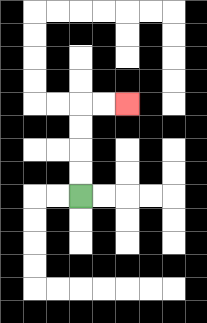{'start': '[3, 8]', 'end': '[5, 4]', 'path_directions': 'U,U,U,U,R,R', 'path_coordinates': '[[3, 8], [3, 7], [3, 6], [3, 5], [3, 4], [4, 4], [5, 4]]'}